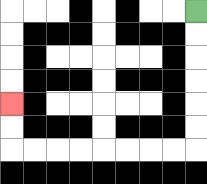{'start': '[8, 0]', 'end': '[0, 4]', 'path_directions': 'D,D,D,D,D,D,L,L,L,L,L,L,L,L,U,U', 'path_coordinates': '[[8, 0], [8, 1], [8, 2], [8, 3], [8, 4], [8, 5], [8, 6], [7, 6], [6, 6], [5, 6], [4, 6], [3, 6], [2, 6], [1, 6], [0, 6], [0, 5], [0, 4]]'}